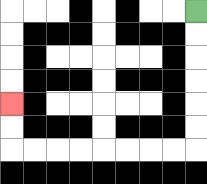{'start': '[8, 0]', 'end': '[0, 4]', 'path_directions': 'D,D,D,D,D,D,L,L,L,L,L,L,L,L,U,U', 'path_coordinates': '[[8, 0], [8, 1], [8, 2], [8, 3], [8, 4], [8, 5], [8, 6], [7, 6], [6, 6], [5, 6], [4, 6], [3, 6], [2, 6], [1, 6], [0, 6], [0, 5], [0, 4]]'}